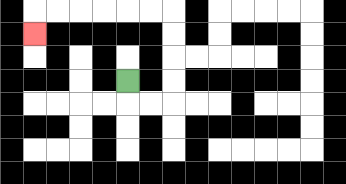{'start': '[5, 3]', 'end': '[1, 1]', 'path_directions': 'D,R,R,U,U,U,U,L,L,L,L,L,L,D', 'path_coordinates': '[[5, 3], [5, 4], [6, 4], [7, 4], [7, 3], [7, 2], [7, 1], [7, 0], [6, 0], [5, 0], [4, 0], [3, 0], [2, 0], [1, 0], [1, 1]]'}